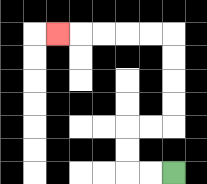{'start': '[7, 7]', 'end': '[2, 1]', 'path_directions': 'L,L,U,U,R,R,U,U,U,U,L,L,L,L,L', 'path_coordinates': '[[7, 7], [6, 7], [5, 7], [5, 6], [5, 5], [6, 5], [7, 5], [7, 4], [7, 3], [7, 2], [7, 1], [6, 1], [5, 1], [4, 1], [3, 1], [2, 1]]'}